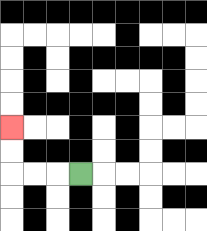{'start': '[3, 7]', 'end': '[0, 5]', 'path_directions': 'L,L,L,U,U', 'path_coordinates': '[[3, 7], [2, 7], [1, 7], [0, 7], [0, 6], [0, 5]]'}